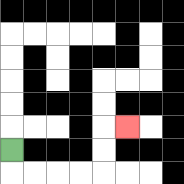{'start': '[0, 6]', 'end': '[5, 5]', 'path_directions': 'D,R,R,R,R,U,U,R', 'path_coordinates': '[[0, 6], [0, 7], [1, 7], [2, 7], [3, 7], [4, 7], [4, 6], [4, 5], [5, 5]]'}